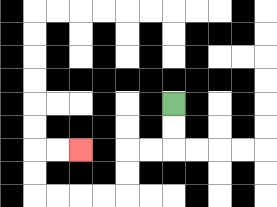{'start': '[7, 4]', 'end': '[3, 6]', 'path_directions': 'D,D,L,L,D,D,L,L,L,L,U,U,R,R', 'path_coordinates': '[[7, 4], [7, 5], [7, 6], [6, 6], [5, 6], [5, 7], [5, 8], [4, 8], [3, 8], [2, 8], [1, 8], [1, 7], [1, 6], [2, 6], [3, 6]]'}